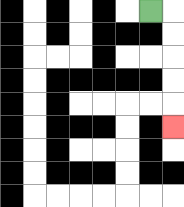{'start': '[6, 0]', 'end': '[7, 5]', 'path_directions': 'R,D,D,D,D,D', 'path_coordinates': '[[6, 0], [7, 0], [7, 1], [7, 2], [7, 3], [7, 4], [7, 5]]'}